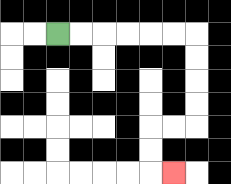{'start': '[2, 1]', 'end': '[7, 7]', 'path_directions': 'R,R,R,R,R,R,D,D,D,D,L,L,D,D,R', 'path_coordinates': '[[2, 1], [3, 1], [4, 1], [5, 1], [6, 1], [7, 1], [8, 1], [8, 2], [8, 3], [8, 4], [8, 5], [7, 5], [6, 5], [6, 6], [6, 7], [7, 7]]'}